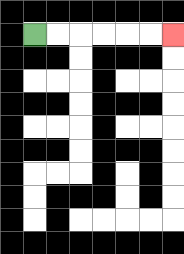{'start': '[1, 1]', 'end': '[7, 1]', 'path_directions': 'R,R,R,R,R,R', 'path_coordinates': '[[1, 1], [2, 1], [3, 1], [4, 1], [5, 1], [6, 1], [7, 1]]'}